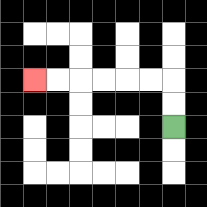{'start': '[7, 5]', 'end': '[1, 3]', 'path_directions': 'U,U,L,L,L,L,L,L', 'path_coordinates': '[[7, 5], [7, 4], [7, 3], [6, 3], [5, 3], [4, 3], [3, 3], [2, 3], [1, 3]]'}